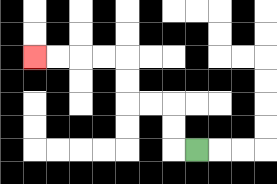{'start': '[8, 6]', 'end': '[1, 2]', 'path_directions': 'L,U,U,L,L,U,U,L,L,L,L', 'path_coordinates': '[[8, 6], [7, 6], [7, 5], [7, 4], [6, 4], [5, 4], [5, 3], [5, 2], [4, 2], [3, 2], [2, 2], [1, 2]]'}